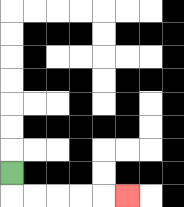{'start': '[0, 7]', 'end': '[5, 8]', 'path_directions': 'D,R,R,R,R,R', 'path_coordinates': '[[0, 7], [0, 8], [1, 8], [2, 8], [3, 8], [4, 8], [5, 8]]'}